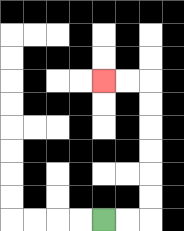{'start': '[4, 9]', 'end': '[4, 3]', 'path_directions': 'R,R,U,U,U,U,U,U,L,L', 'path_coordinates': '[[4, 9], [5, 9], [6, 9], [6, 8], [6, 7], [6, 6], [6, 5], [6, 4], [6, 3], [5, 3], [4, 3]]'}